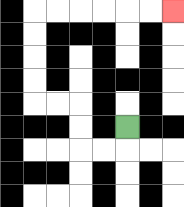{'start': '[5, 5]', 'end': '[7, 0]', 'path_directions': 'D,L,L,U,U,L,L,U,U,U,U,R,R,R,R,R,R', 'path_coordinates': '[[5, 5], [5, 6], [4, 6], [3, 6], [3, 5], [3, 4], [2, 4], [1, 4], [1, 3], [1, 2], [1, 1], [1, 0], [2, 0], [3, 0], [4, 0], [5, 0], [6, 0], [7, 0]]'}